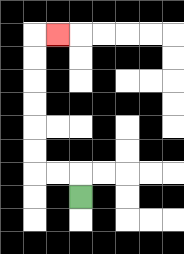{'start': '[3, 8]', 'end': '[2, 1]', 'path_directions': 'U,L,L,U,U,U,U,U,U,R', 'path_coordinates': '[[3, 8], [3, 7], [2, 7], [1, 7], [1, 6], [1, 5], [1, 4], [1, 3], [1, 2], [1, 1], [2, 1]]'}